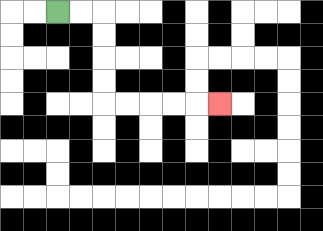{'start': '[2, 0]', 'end': '[9, 4]', 'path_directions': 'R,R,D,D,D,D,R,R,R,R,R', 'path_coordinates': '[[2, 0], [3, 0], [4, 0], [4, 1], [4, 2], [4, 3], [4, 4], [5, 4], [6, 4], [7, 4], [8, 4], [9, 4]]'}